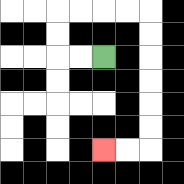{'start': '[4, 2]', 'end': '[4, 6]', 'path_directions': 'L,L,U,U,R,R,R,R,D,D,D,D,D,D,L,L', 'path_coordinates': '[[4, 2], [3, 2], [2, 2], [2, 1], [2, 0], [3, 0], [4, 0], [5, 0], [6, 0], [6, 1], [6, 2], [6, 3], [6, 4], [6, 5], [6, 6], [5, 6], [4, 6]]'}